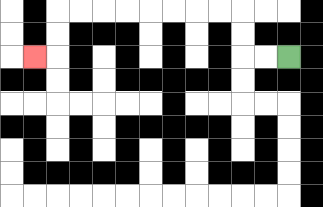{'start': '[12, 2]', 'end': '[1, 2]', 'path_directions': 'L,L,U,U,L,L,L,L,L,L,L,L,D,D,L', 'path_coordinates': '[[12, 2], [11, 2], [10, 2], [10, 1], [10, 0], [9, 0], [8, 0], [7, 0], [6, 0], [5, 0], [4, 0], [3, 0], [2, 0], [2, 1], [2, 2], [1, 2]]'}